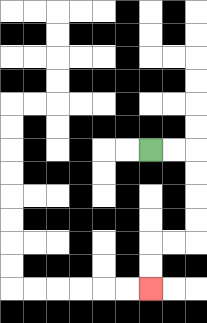{'start': '[6, 6]', 'end': '[6, 12]', 'path_directions': 'R,R,D,D,D,D,L,L,D,D', 'path_coordinates': '[[6, 6], [7, 6], [8, 6], [8, 7], [8, 8], [8, 9], [8, 10], [7, 10], [6, 10], [6, 11], [6, 12]]'}